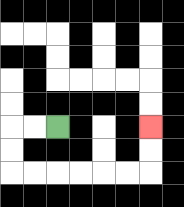{'start': '[2, 5]', 'end': '[6, 5]', 'path_directions': 'L,L,D,D,R,R,R,R,R,R,U,U', 'path_coordinates': '[[2, 5], [1, 5], [0, 5], [0, 6], [0, 7], [1, 7], [2, 7], [3, 7], [4, 7], [5, 7], [6, 7], [6, 6], [6, 5]]'}